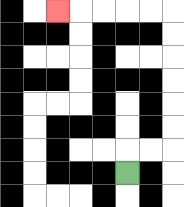{'start': '[5, 7]', 'end': '[2, 0]', 'path_directions': 'U,R,R,U,U,U,U,U,U,L,L,L,L,L', 'path_coordinates': '[[5, 7], [5, 6], [6, 6], [7, 6], [7, 5], [7, 4], [7, 3], [7, 2], [7, 1], [7, 0], [6, 0], [5, 0], [4, 0], [3, 0], [2, 0]]'}